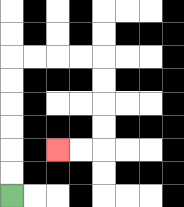{'start': '[0, 8]', 'end': '[2, 6]', 'path_directions': 'U,U,U,U,U,U,R,R,R,R,D,D,D,D,L,L', 'path_coordinates': '[[0, 8], [0, 7], [0, 6], [0, 5], [0, 4], [0, 3], [0, 2], [1, 2], [2, 2], [3, 2], [4, 2], [4, 3], [4, 4], [4, 5], [4, 6], [3, 6], [2, 6]]'}